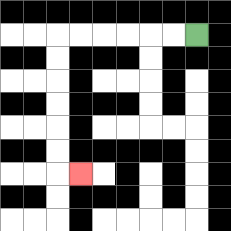{'start': '[8, 1]', 'end': '[3, 7]', 'path_directions': 'L,L,L,L,L,L,D,D,D,D,D,D,R', 'path_coordinates': '[[8, 1], [7, 1], [6, 1], [5, 1], [4, 1], [3, 1], [2, 1], [2, 2], [2, 3], [2, 4], [2, 5], [2, 6], [2, 7], [3, 7]]'}